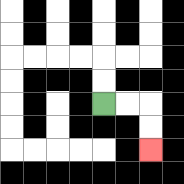{'start': '[4, 4]', 'end': '[6, 6]', 'path_directions': 'R,R,D,D', 'path_coordinates': '[[4, 4], [5, 4], [6, 4], [6, 5], [6, 6]]'}